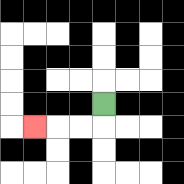{'start': '[4, 4]', 'end': '[1, 5]', 'path_directions': 'D,L,L,L', 'path_coordinates': '[[4, 4], [4, 5], [3, 5], [2, 5], [1, 5]]'}